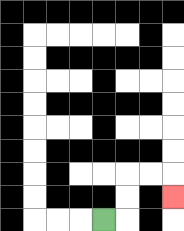{'start': '[4, 9]', 'end': '[7, 8]', 'path_directions': 'R,U,U,R,R,D', 'path_coordinates': '[[4, 9], [5, 9], [5, 8], [5, 7], [6, 7], [7, 7], [7, 8]]'}